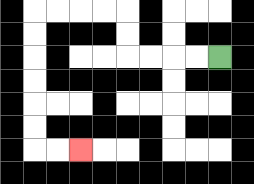{'start': '[9, 2]', 'end': '[3, 6]', 'path_directions': 'L,L,L,L,U,U,L,L,L,L,D,D,D,D,D,D,R,R', 'path_coordinates': '[[9, 2], [8, 2], [7, 2], [6, 2], [5, 2], [5, 1], [5, 0], [4, 0], [3, 0], [2, 0], [1, 0], [1, 1], [1, 2], [1, 3], [1, 4], [1, 5], [1, 6], [2, 6], [3, 6]]'}